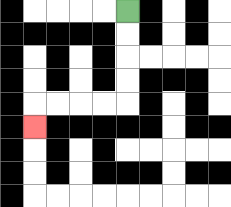{'start': '[5, 0]', 'end': '[1, 5]', 'path_directions': 'D,D,D,D,L,L,L,L,D', 'path_coordinates': '[[5, 0], [5, 1], [5, 2], [5, 3], [5, 4], [4, 4], [3, 4], [2, 4], [1, 4], [1, 5]]'}